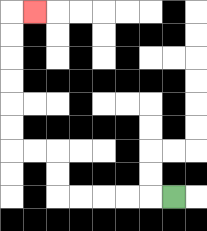{'start': '[7, 8]', 'end': '[1, 0]', 'path_directions': 'L,L,L,L,L,U,U,L,L,U,U,U,U,U,U,R', 'path_coordinates': '[[7, 8], [6, 8], [5, 8], [4, 8], [3, 8], [2, 8], [2, 7], [2, 6], [1, 6], [0, 6], [0, 5], [0, 4], [0, 3], [0, 2], [0, 1], [0, 0], [1, 0]]'}